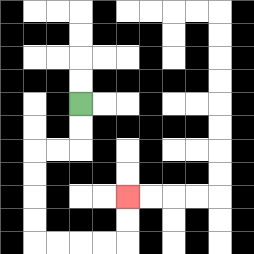{'start': '[3, 4]', 'end': '[5, 8]', 'path_directions': 'D,D,L,L,D,D,D,D,R,R,R,R,U,U', 'path_coordinates': '[[3, 4], [3, 5], [3, 6], [2, 6], [1, 6], [1, 7], [1, 8], [1, 9], [1, 10], [2, 10], [3, 10], [4, 10], [5, 10], [5, 9], [5, 8]]'}